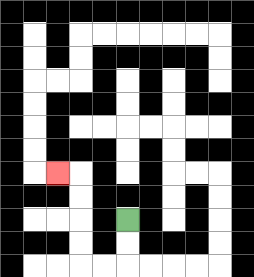{'start': '[5, 9]', 'end': '[2, 7]', 'path_directions': 'D,D,L,L,U,U,U,U,L', 'path_coordinates': '[[5, 9], [5, 10], [5, 11], [4, 11], [3, 11], [3, 10], [3, 9], [3, 8], [3, 7], [2, 7]]'}